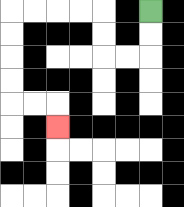{'start': '[6, 0]', 'end': '[2, 5]', 'path_directions': 'D,D,L,L,U,U,L,L,L,L,D,D,D,D,R,R,D', 'path_coordinates': '[[6, 0], [6, 1], [6, 2], [5, 2], [4, 2], [4, 1], [4, 0], [3, 0], [2, 0], [1, 0], [0, 0], [0, 1], [0, 2], [0, 3], [0, 4], [1, 4], [2, 4], [2, 5]]'}